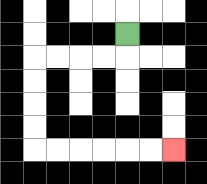{'start': '[5, 1]', 'end': '[7, 6]', 'path_directions': 'D,L,L,L,L,D,D,D,D,R,R,R,R,R,R', 'path_coordinates': '[[5, 1], [5, 2], [4, 2], [3, 2], [2, 2], [1, 2], [1, 3], [1, 4], [1, 5], [1, 6], [2, 6], [3, 6], [4, 6], [5, 6], [6, 6], [7, 6]]'}